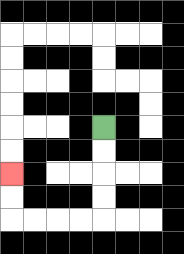{'start': '[4, 5]', 'end': '[0, 7]', 'path_directions': 'D,D,D,D,L,L,L,L,U,U', 'path_coordinates': '[[4, 5], [4, 6], [4, 7], [4, 8], [4, 9], [3, 9], [2, 9], [1, 9], [0, 9], [0, 8], [0, 7]]'}